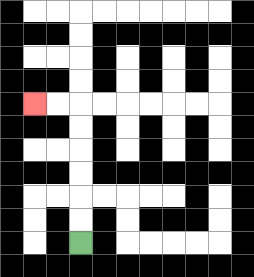{'start': '[3, 10]', 'end': '[1, 4]', 'path_directions': 'U,U,U,U,U,U,L,L', 'path_coordinates': '[[3, 10], [3, 9], [3, 8], [3, 7], [3, 6], [3, 5], [3, 4], [2, 4], [1, 4]]'}